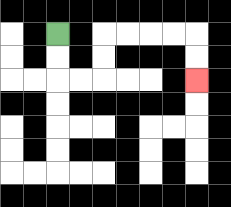{'start': '[2, 1]', 'end': '[8, 3]', 'path_directions': 'D,D,R,R,U,U,R,R,R,R,D,D', 'path_coordinates': '[[2, 1], [2, 2], [2, 3], [3, 3], [4, 3], [4, 2], [4, 1], [5, 1], [6, 1], [7, 1], [8, 1], [8, 2], [8, 3]]'}